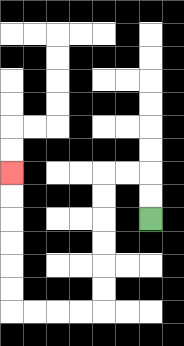{'start': '[6, 9]', 'end': '[0, 7]', 'path_directions': 'U,U,L,L,D,D,D,D,D,D,L,L,L,L,U,U,U,U,U,U', 'path_coordinates': '[[6, 9], [6, 8], [6, 7], [5, 7], [4, 7], [4, 8], [4, 9], [4, 10], [4, 11], [4, 12], [4, 13], [3, 13], [2, 13], [1, 13], [0, 13], [0, 12], [0, 11], [0, 10], [0, 9], [0, 8], [0, 7]]'}